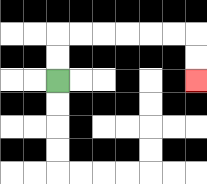{'start': '[2, 3]', 'end': '[8, 3]', 'path_directions': 'U,U,R,R,R,R,R,R,D,D', 'path_coordinates': '[[2, 3], [2, 2], [2, 1], [3, 1], [4, 1], [5, 1], [6, 1], [7, 1], [8, 1], [8, 2], [8, 3]]'}